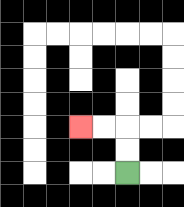{'start': '[5, 7]', 'end': '[3, 5]', 'path_directions': 'U,U,L,L', 'path_coordinates': '[[5, 7], [5, 6], [5, 5], [4, 5], [3, 5]]'}